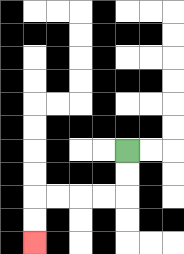{'start': '[5, 6]', 'end': '[1, 10]', 'path_directions': 'D,D,L,L,L,L,D,D', 'path_coordinates': '[[5, 6], [5, 7], [5, 8], [4, 8], [3, 8], [2, 8], [1, 8], [1, 9], [1, 10]]'}